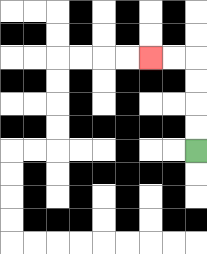{'start': '[8, 6]', 'end': '[6, 2]', 'path_directions': 'U,U,U,U,L,L', 'path_coordinates': '[[8, 6], [8, 5], [8, 4], [8, 3], [8, 2], [7, 2], [6, 2]]'}